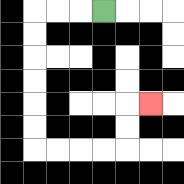{'start': '[4, 0]', 'end': '[6, 4]', 'path_directions': 'L,L,L,D,D,D,D,D,D,R,R,R,R,U,U,R', 'path_coordinates': '[[4, 0], [3, 0], [2, 0], [1, 0], [1, 1], [1, 2], [1, 3], [1, 4], [1, 5], [1, 6], [2, 6], [3, 6], [4, 6], [5, 6], [5, 5], [5, 4], [6, 4]]'}